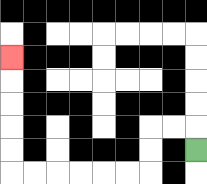{'start': '[8, 6]', 'end': '[0, 2]', 'path_directions': 'U,L,L,D,D,L,L,L,L,L,L,U,U,U,U,U', 'path_coordinates': '[[8, 6], [8, 5], [7, 5], [6, 5], [6, 6], [6, 7], [5, 7], [4, 7], [3, 7], [2, 7], [1, 7], [0, 7], [0, 6], [0, 5], [0, 4], [0, 3], [0, 2]]'}